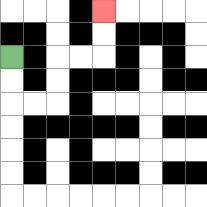{'start': '[0, 2]', 'end': '[4, 0]', 'path_directions': 'D,D,R,R,U,U,R,R,U,U', 'path_coordinates': '[[0, 2], [0, 3], [0, 4], [1, 4], [2, 4], [2, 3], [2, 2], [3, 2], [4, 2], [4, 1], [4, 0]]'}